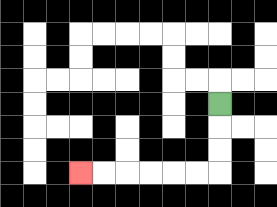{'start': '[9, 4]', 'end': '[3, 7]', 'path_directions': 'D,D,D,L,L,L,L,L,L', 'path_coordinates': '[[9, 4], [9, 5], [9, 6], [9, 7], [8, 7], [7, 7], [6, 7], [5, 7], [4, 7], [3, 7]]'}